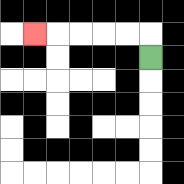{'start': '[6, 2]', 'end': '[1, 1]', 'path_directions': 'U,L,L,L,L,L', 'path_coordinates': '[[6, 2], [6, 1], [5, 1], [4, 1], [3, 1], [2, 1], [1, 1]]'}